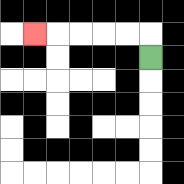{'start': '[6, 2]', 'end': '[1, 1]', 'path_directions': 'U,L,L,L,L,L', 'path_coordinates': '[[6, 2], [6, 1], [5, 1], [4, 1], [3, 1], [2, 1], [1, 1]]'}